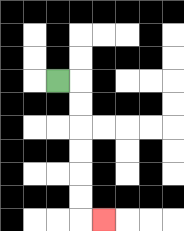{'start': '[2, 3]', 'end': '[4, 9]', 'path_directions': 'R,D,D,D,D,D,D,R', 'path_coordinates': '[[2, 3], [3, 3], [3, 4], [3, 5], [3, 6], [3, 7], [3, 8], [3, 9], [4, 9]]'}